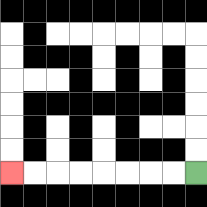{'start': '[8, 7]', 'end': '[0, 7]', 'path_directions': 'L,L,L,L,L,L,L,L', 'path_coordinates': '[[8, 7], [7, 7], [6, 7], [5, 7], [4, 7], [3, 7], [2, 7], [1, 7], [0, 7]]'}